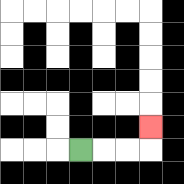{'start': '[3, 6]', 'end': '[6, 5]', 'path_directions': 'R,R,R,U', 'path_coordinates': '[[3, 6], [4, 6], [5, 6], [6, 6], [6, 5]]'}